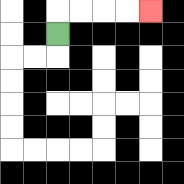{'start': '[2, 1]', 'end': '[6, 0]', 'path_directions': 'U,R,R,R,R', 'path_coordinates': '[[2, 1], [2, 0], [3, 0], [4, 0], [5, 0], [6, 0]]'}